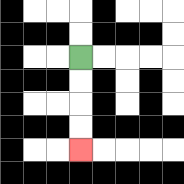{'start': '[3, 2]', 'end': '[3, 6]', 'path_directions': 'D,D,D,D', 'path_coordinates': '[[3, 2], [3, 3], [3, 4], [3, 5], [3, 6]]'}